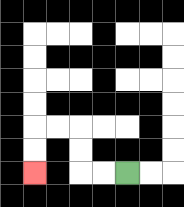{'start': '[5, 7]', 'end': '[1, 7]', 'path_directions': 'L,L,U,U,L,L,D,D', 'path_coordinates': '[[5, 7], [4, 7], [3, 7], [3, 6], [3, 5], [2, 5], [1, 5], [1, 6], [1, 7]]'}